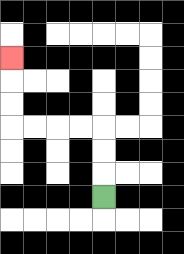{'start': '[4, 8]', 'end': '[0, 2]', 'path_directions': 'U,U,U,L,L,L,L,U,U,U', 'path_coordinates': '[[4, 8], [4, 7], [4, 6], [4, 5], [3, 5], [2, 5], [1, 5], [0, 5], [0, 4], [0, 3], [0, 2]]'}